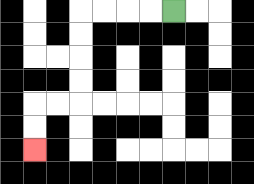{'start': '[7, 0]', 'end': '[1, 6]', 'path_directions': 'L,L,L,L,D,D,D,D,L,L,D,D', 'path_coordinates': '[[7, 0], [6, 0], [5, 0], [4, 0], [3, 0], [3, 1], [3, 2], [3, 3], [3, 4], [2, 4], [1, 4], [1, 5], [1, 6]]'}